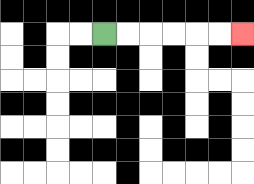{'start': '[4, 1]', 'end': '[10, 1]', 'path_directions': 'R,R,R,R,R,R', 'path_coordinates': '[[4, 1], [5, 1], [6, 1], [7, 1], [8, 1], [9, 1], [10, 1]]'}